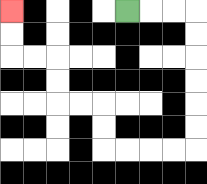{'start': '[5, 0]', 'end': '[0, 0]', 'path_directions': 'R,R,R,D,D,D,D,D,D,L,L,L,L,U,U,L,L,U,U,L,L,U,U', 'path_coordinates': '[[5, 0], [6, 0], [7, 0], [8, 0], [8, 1], [8, 2], [8, 3], [8, 4], [8, 5], [8, 6], [7, 6], [6, 6], [5, 6], [4, 6], [4, 5], [4, 4], [3, 4], [2, 4], [2, 3], [2, 2], [1, 2], [0, 2], [0, 1], [0, 0]]'}